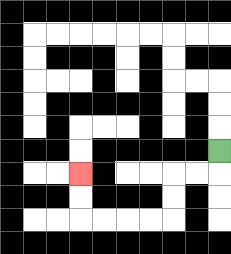{'start': '[9, 6]', 'end': '[3, 7]', 'path_directions': 'D,L,L,D,D,L,L,L,L,U,U', 'path_coordinates': '[[9, 6], [9, 7], [8, 7], [7, 7], [7, 8], [7, 9], [6, 9], [5, 9], [4, 9], [3, 9], [3, 8], [3, 7]]'}